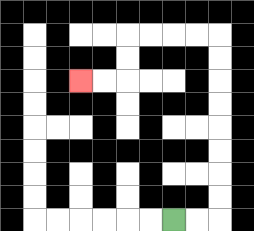{'start': '[7, 9]', 'end': '[3, 3]', 'path_directions': 'R,R,U,U,U,U,U,U,U,U,L,L,L,L,D,D,L,L', 'path_coordinates': '[[7, 9], [8, 9], [9, 9], [9, 8], [9, 7], [9, 6], [9, 5], [9, 4], [9, 3], [9, 2], [9, 1], [8, 1], [7, 1], [6, 1], [5, 1], [5, 2], [5, 3], [4, 3], [3, 3]]'}